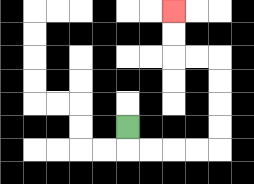{'start': '[5, 5]', 'end': '[7, 0]', 'path_directions': 'D,R,R,R,R,U,U,U,U,L,L,U,U', 'path_coordinates': '[[5, 5], [5, 6], [6, 6], [7, 6], [8, 6], [9, 6], [9, 5], [9, 4], [9, 3], [9, 2], [8, 2], [7, 2], [7, 1], [7, 0]]'}